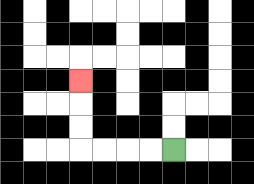{'start': '[7, 6]', 'end': '[3, 3]', 'path_directions': 'L,L,L,L,U,U,U', 'path_coordinates': '[[7, 6], [6, 6], [5, 6], [4, 6], [3, 6], [3, 5], [3, 4], [3, 3]]'}